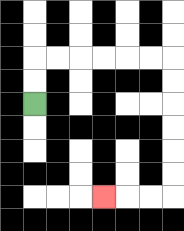{'start': '[1, 4]', 'end': '[4, 8]', 'path_directions': 'U,U,R,R,R,R,R,R,D,D,D,D,D,D,L,L,L', 'path_coordinates': '[[1, 4], [1, 3], [1, 2], [2, 2], [3, 2], [4, 2], [5, 2], [6, 2], [7, 2], [7, 3], [7, 4], [7, 5], [7, 6], [7, 7], [7, 8], [6, 8], [5, 8], [4, 8]]'}